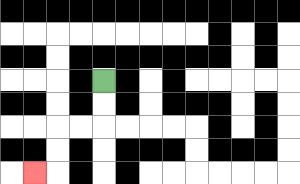{'start': '[4, 3]', 'end': '[1, 7]', 'path_directions': 'D,D,L,L,D,D,L', 'path_coordinates': '[[4, 3], [4, 4], [4, 5], [3, 5], [2, 5], [2, 6], [2, 7], [1, 7]]'}